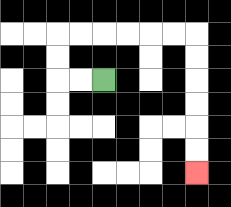{'start': '[4, 3]', 'end': '[8, 7]', 'path_directions': 'L,L,U,U,R,R,R,R,R,R,D,D,D,D,D,D', 'path_coordinates': '[[4, 3], [3, 3], [2, 3], [2, 2], [2, 1], [3, 1], [4, 1], [5, 1], [6, 1], [7, 1], [8, 1], [8, 2], [8, 3], [8, 4], [8, 5], [8, 6], [8, 7]]'}